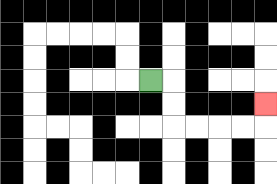{'start': '[6, 3]', 'end': '[11, 4]', 'path_directions': 'R,D,D,R,R,R,R,U', 'path_coordinates': '[[6, 3], [7, 3], [7, 4], [7, 5], [8, 5], [9, 5], [10, 5], [11, 5], [11, 4]]'}